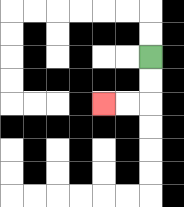{'start': '[6, 2]', 'end': '[4, 4]', 'path_directions': 'D,D,L,L', 'path_coordinates': '[[6, 2], [6, 3], [6, 4], [5, 4], [4, 4]]'}